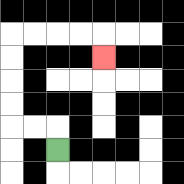{'start': '[2, 6]', 'end': '[4, 2]', 'path_directions': 'U,L,L,U,U,U,U,R,R,R,R,D', 'path_coordinates': '[[2, 6], [2, 5], [1, 5], [0, 5], [0, 4], [0, 3], [0, 2], [0, 1], [1, 1], [2, 1], [3, 1], [4, 1], [4, 2]]'}